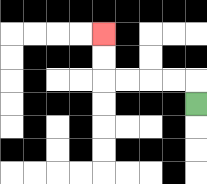{'start': '[8, 4]', 'end': '[4, 1]', 'path_directions': 'U,L,L,L,L,U,U', 'path_coordinates': '[[8, 4], [8, 3], [7, 3], [6, 3], [5, 3], [4, 3], [4, 2], [4, 1]]'}